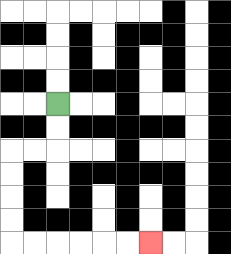{'start': '[2, 4]', 'end': '[6, 10]', 'path_directions': 'D,D,L,L,D,D,D,D,R,R,R,R,R,R', 'path_coordinates': '[[2, 4], [2, 5], [2, 6], [1, 6], [0, 6], [0, 7], [0, 8], [0, 9], [0, 10], [1, 10], [2, 10], [3, 10], [4, 10], [5, 10], [6, 10]]'}